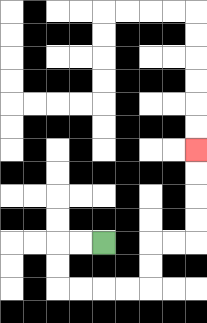{'start': '[4, 10]', 'end': '[8, 6]', 'path_directions': 'L,L,D,D,R,R,R,R,U,U,R,R,U,U,U,U', 'path_coordinates': '[[4, 10], [3, 10], [2, 10], [2, 11], [2, 12], [3, 12], [4, 12], [5, 12], [6, 12], [6, 11], [6, 10], [7, 10], [8, 10], [8, 9], [8, 8], [8, 7], [8, 6]]'}